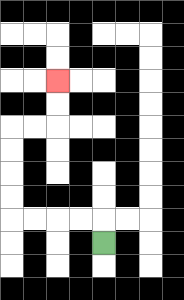{'start': '[4, 10]', 'end': '[2, 3]', 'path_directions': 'U,L,L,L,L,U,U,U,U,R,R,U,U', 'path_coordinates': '[[4, 10], [4, 9], [3, 9], [2, 9], [1, 9], [0, 9], [0, 8], [0, 7], [0, 6], [0, 5], [1, 5], [2, 5], [2, 4], [2, 3]]'}